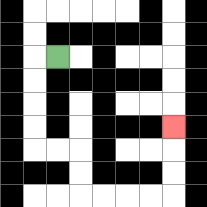{'start': '[2, 2]', 'end': '[7, 5]', 'path_directions': 'L,D,D,D,D,R,R,D,D,R,R,R,R,U,U,U', 'path_coordinates': '[[2, 2], [1, 2], [1, 3], [1, 4], [1, 5], [1, 6], [2, 6], [3, 6], [3, 7], [3, 8], [4, 8], [5, 8], [6, 8], [7, 8], [7, 7], [7, 6], [7, 5]]'}